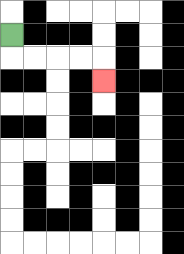{'start': '[0, 1]', 'end': '[4, 3]', 'path_directions': 'D,R,R,R,R,D', 'path_coordinates': '[[0, 1], [0, 2], [1, 2], [2, 2], [3, 2], [4, 2], [4, 3]]'}